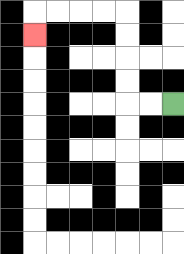{'start': '[7, 4]', 'end': '[1, 1]', 'path_directions': 'L,L,U,U,U,U,L,L,L,L,D', 'path_coordinates': '[[7, 4], [6, 4], [5, 4], [5, 3], [5, 2], [5, 1], [5, 0], [4, 0], [3, 0], [2, 0], [1, 0], [1, 1]]'}